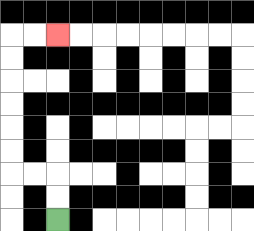{'start': '[2, 9]', 'end': '[2, 1]', 'path_directions': 'U,U,L,L,U,U,U,U,U,U,R,R', 'path_coordinates': '[[2, 9], [2, 8], [2, 7], [1, 7], [0, 7], [0, 6], [0, 5], [0, 4], [0, 3], [0, 2], [0, 1], [1, 1], [2, 1]]'}